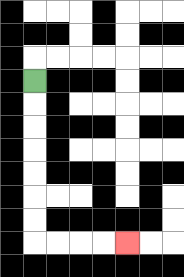{'start': '[1, 3]', 'end': '[5, 10]', 'path_directions': 'D,D,D,D,D,D,D,R,R,R,R', 'path_coordinates': '[[1, 3], [1, 4], [1, 5], [1, 6], [1, 7], [1, 8], [1, 9], [1, 10], [2, 10], [3, 10], [4, 10], [5, 10]]'}